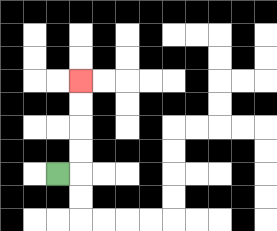{'start': '[2, 7]', 'end': '[3, 3]', 'path_directions': 'R,U,U,U,U', 'path_coordinates': '[[2, 7], [3, 7], [3, 6], [3, 5], [3, 4], [3, 3]]'}